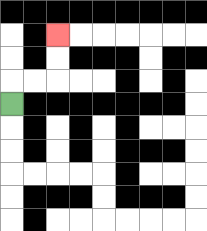{'start': '[0, 4]', 'end': '[2, 1]', 'path_directions': 'U,R,R,U,U', 'path_coordinates': '[[0, 4], [0, 3], [1, 3], [2, 3], [2, 2], [2, 1]]'}